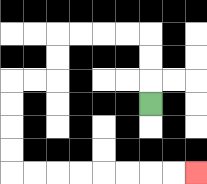{'start': '[6, 4]', 'end': '[8, 7]', 'path_directions': 'U,U,U,L,L,L,L,D,D,L,L,D,D,D,D,R,R,R,R,R,R,R,R', 'path_coordinates': '[[6, 4], [6, 3], [6, 2], [6, 1], [5, 1], [4, 1], [3, 1], [2, 1], [2, 2], [2, 3], [1, 3], [0, 3], [0, 4], [0, 5], [0, 6], [0, 7], [1, 7], [2, 7], [3, 7], [4, 7], [5, 7], [6, 7], [7, 7], [8, 7]]'}